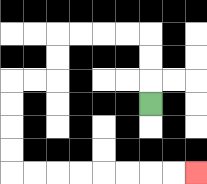{'start': '[6, 4]', 'end': '[8, 7]', 'path_directions': 'U,U,U,L,L,L,L,D,D,L,L,D,D,D,D,R,R,R,R,R,R,R,R', 'path_coordinates': '[[6, 4], [6, 3], [6, 2], [6, 1], [5, 1], [4, 1], [3, 1], [2, 1], [2, 2], [2, 3], [1, 3], [0, 3], [0, 4], [0, 5], [0, 6], [0, 7], [1, 7], [2, 7], [3, 7], [4, 7], [5, 7], [6, 7], [7, 7], [8, 7]]'}